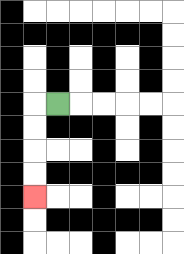{'start': '[2, 4]', 'end': '[1, 8]', 'path_directions': 'L,D,D,D,D', 'path_coordinates': '[[2, 4], [1, 4], [1, 5], [1, 6], [1, 7], [1, 8]]'}